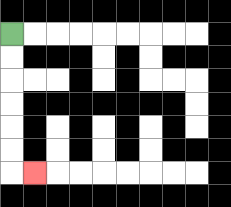{'start': '[0, 1]', 'end': '[1, 7]', 'path_directions': 'D,D,D,D,D,D,R', 'path_coordinates': '[[0, 1], [0, 2], [0, 3], [0, 4], [0, 5], [0, 6], [0, 7], [1, 7]]'}